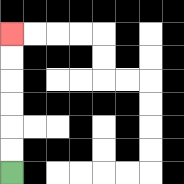{'start': '[0, 7]', 'end': '[0, 1]', 'path_directions': 'U,U,U,U,U,U', 'path_coordinates': '[[0, 7], [0, 6], [0, 5], [0, 4], [0, 3], [0, 2], [0, 1]]'}